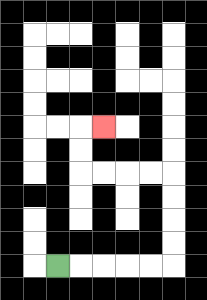{'start': '[2, 11]', 'end': '[4, 5]', 'path_directions': 'R,R,R,R,R,U,U,U,U,L,L,L,L,U,U,R', 'path_coordinates': '[[2, 11], [3, 11], [4, 11], [5, 11], [6, 11], [7, 11], [7, 10], [7, 9], [7, 8], [7, 7], [6, 7], [5, 7], [4, 7], [3, 7], [3, 6], [3, 5], [4, 5]]'}